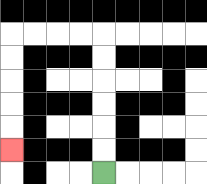{'start': '[4, 7]', 'end': '[0, 6]', 'path_directions': 'U,U,U,U,U,U,L,L,L,L,D,D,D,D,D', 'path_coordinates': '[[4, 7], [4, 6], [4, 5], [4, 4], [4, 3], [4, 2], [4, 1], [3, 1], [2, 1], [1, 1], [0, 1], [0, 2], [0, 3], [0, 4], [0, 5], [0, 6]]'}